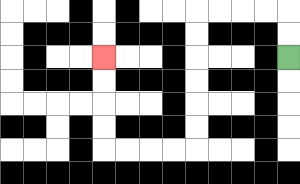{'start': '[12, 2]', 'end': '[4, 2]', 'path_directions': 'U,U,L,L,L,L,D,D,D,D,D,D,L,L,L,L,U,U,U,U', 'path_coordinates': '[[12, 2], [12, 1], [12, 0], [11, 0], [10, 0], [9, 0], [8, 0], [8, 1], [8, 2], [8, 3], [8, 4], [8, 5], [8, 6], [7, 6], [6, 6], [5, 6], [4, 6], [4, 5], [4, 4], [4, 3], [4, 2]]'}